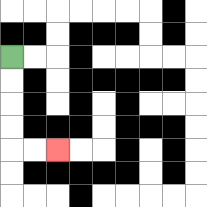{'start': '[0, 2]', 'end': '[2, 6]', 'path_directions': 'D,D,D,D,R,R', 'path_coordinates': '[[0, 2], [0, 3], [0, 4], [0, 5], [0, 6], [1, 6], [2, 6]]'}